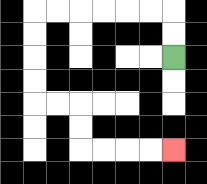{'start': '[7, 2]', 'end': '[7, 6]', 'path_directions': 'U,U,L,L,L,L,L,L,D,D,D,D,R,R,D,D,R,R,R,R', 'path_coordinates': '[[7, 2], [7, 1], [7, 0], [6, 0], [5, 0], [4, 0], [3, 0], [2, 0], [1, 0], [1, 1], [1, 2], [1, 3], [1, 4], [2, 4], [3, 4], [3, 5], [3, 6], [4, 6], [5, 6], [6, 6], [7, 6]]'}